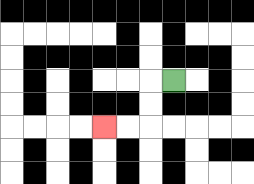{'start': '[7, 3]', 'end': '[4, 5]', 'path_directions': 'L,D,D,L,L', 'path_coordinates': '[[7, 3], [6, 3], [6, 4], [6, 5], [5, 5], [4, 5]]'}